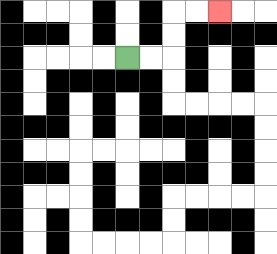{'start': '[5, 2]', 'end': '[9, 0]', 'path_directions': 'R,R,U,U,R,R', 'path_coordinates': '[[5, 2], [6, 2], [7, 2], [7, 1], [7, 0], [8, 0], [9, 0]]'}